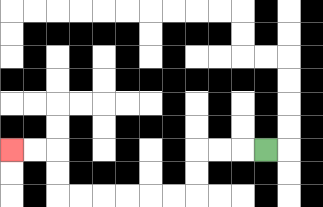{'start': '[11, 6]', 'end': '[0, 6]', 'path_directions': 'L,L,L,D,D,L,L,L,L,L,L,U,U,L,L', 'path_coordinates': '[[11, 6], [10, 6], [9, 6], [8, 6], [8, 7], [8, 8], [7, 8], [6, 8], [5, 8], [4, 8], [3, 8], [2, 8], [2, 7], [2, 6], [1, 6], [0, 6]]'}